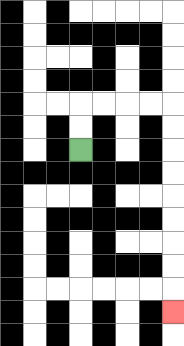{'start': '[3, 6]', 'end': '[7, 13]', 'path_directions': 'U,U,R,R,R,R,D,D,D,D,D,D,D,D,D', 'path_coordinates': '[[3, 6], [3, 5], [3, 4], [4, 4], [5, 4], [6, 4], [7, 4], [7, 5], [7, 6], [7, 7], [7, 8], [7, 9], [7, 10], [7, 11], [7, 12], [7, 13]]'}